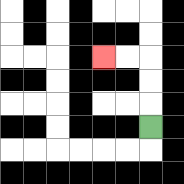{'start': '[6, 5]', 'end': '[4, 2]', 'path_directions': 'U,U,U,L,L', 'path_coordinates': '[[6, 5], [6, 4], [6, 3], [6, 2], [5, 2], [4, 2]]'}